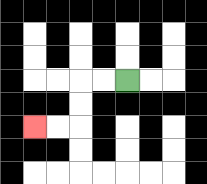{'start': '[5, 3]', 'end': '[1, 5]', 'path_directions': 'L,L,D,D,L,L', 'path_coordinates': '[[5, 3], [4, 3], [3, 3], [3, 4], [3, 5], [2, 5], [1, 5]]'}